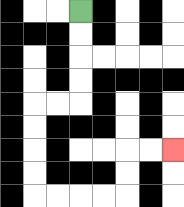{'start': '[3, 0]', 'end': '[7, 6]', 'path_directions': 'D,D,D,D,L,L,D,D,D,D,R,R,R,R,U,U,R,R', 'path_coordinates': '[[3, 0], [3, 1], [3, 2], [3, 3], [3, 4], [2, 4], [1, 4], [1, 5], [1, 6], [1, 7], [1, 8], [2, 8], [3, 8], [4, 8], [5, 8], [5, 7], [5, 6], [6, 6], [7, 6]]'}